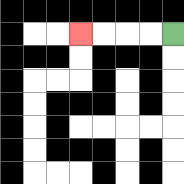{'start': '[7, 1]', 'end': '[3, 1]', 'path_directions': 'L,L,L,L', 'path_coordinates': '[[7, 1], [6, 1], [5, 1], [4, 1], [3, 1]]'}